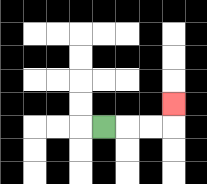{'start': '[4, 5]', 'end': '[7, 4]', 'path_directions': 'R,R,R,U', 'path_coordinates': '[[4, 5], [5, 5], [6, 5], [7, 5], [7, 4]]'}